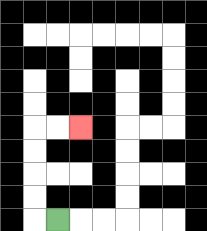{'start': '[2, 9]', 'end': '[3, 5]', 'path_directions': 'L,U,U,U,U,R,R', 'path_coordinates': '[[2, 9], [1, 9], [1, 8], [1, 7], [1, 6], [1, 5], [2, 5], [3, 5]]'}